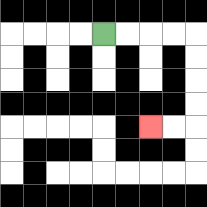{'start': '[4, 1]', 'end': '[6, 5]', 'path_directions': 'R,R,R,R,D,D,D,D,L,L', 'path_coordinates': '[[4, 1], [5, 1], [6, 1], [7, 1], [8, 1], [8, 2], [8, 3], [8, 4], [8, 5], [7, 5], [6, 5]]'}